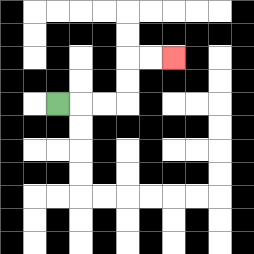{'start': '[2, 4]', 'end': '[7, 2]', 'path_directions': 'R,R,R,U,U,R,R', 'path_coordinates': '[[2, 4], [3, 4], [4, 4], [5, 4], [5, 3], [5, 2], [6, 2], [7, 2]]'}